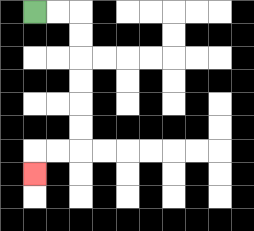{'start': '[1, 0]', 'end': '[1, 7]', 'path_directions': 'R,R,D,D,D,D,D,D,L,L,D', 'path_coordinates': '[[1, 0], [2, 0], [3, 0], [3, 1], [3, 2], [3, 3], [3, 4], [3, 5], [3, 6], [2, 6], [1, 6], [1, 7]]'}